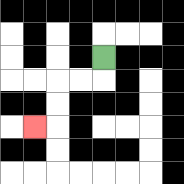{'start': '[4, 2]', 'end': '[1, 5]', 'path_directions': 'D,L,L,D,D,L', 'path_coordinates': '[[4, 2], [4, 3], [3, 3], [2, 3], [2, 4], [2, 5], [1, 5]]'}